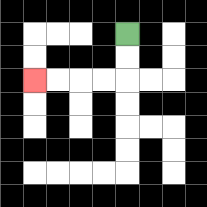{'start': '[5, 1]', 'end': '[1, 3]', 'path_directions': 'D,D,L,L,L,L', 'path_coordinates': '[[5, 1], [5, 2], [5, 3], [4, 3], [3, 3], [2, 3], [1, 3]]'}